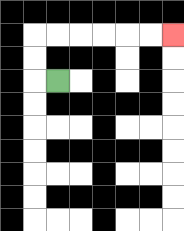{'start': '[2, 3]', 'end': '[7, 1]', 'path_directions': 'L,U,U,R,R,R,R,R,R', 'path_coordinates': '[[2, 3], [1, 3], [1, 2], [1, 1], [2, 1], [3, 1], [4, 1], [5, 1], [6, 1], [7, 1]]'}